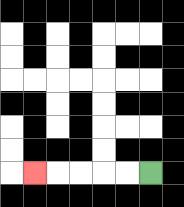{'start': '[6, 7]', 'end': '[1, 7]', 'path_directions': 'L,L,L,L,L', 'path_coordinates': '[[6, 7], [5, 7], [4, 7], [3, 7], [2, 7], [1, 7]]'}